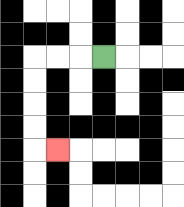{'start': '[4, 2]', 'end': '[2, 6]', 'path_directions': 'L,L,L,D,D,D,D,R', 'path_coordinates': '[[4, 2], [3, 2], [2, 2], [1, 2], [1, 3], [1, 4], [1, 5], [1, 6], [2, 6]]'}